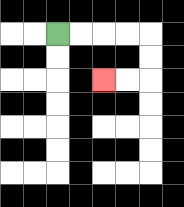{'start': '[2, 1]', 'end': '[4, 3]', 'path_directions': 'R,R,R,R,D,D,L,L', 'path_coordinates': '[[2, 1], [3, 1], [4, 1], [5, 1], [6, 1], [6, 2], [6, 3], [5, 3], [4, 3]]'}